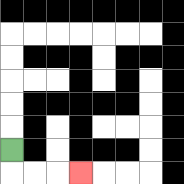{'start': '[0, 6]', 'end': '[3, 7]', 'path_directions': 'D,R,R,R', 'path_coordinates': '[[0, 6], [0, 7], [1, 7], [2, 7], [3, 7]]'}